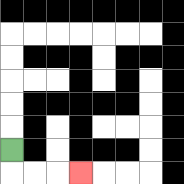{'start': '[0, 6]', 'end': '[3, 7]', 'path_directions': 'D,R,R,R', 'path_coordinates': '[[0, 6], [0, 7], [1, 7], [2, 7], [3, 7]]'}